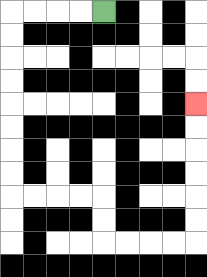{'start': '[4, 0]', 'end': '[8, 4]', 'path_directions': 'L,L,L,L,D,D,D,D,D,D,D,D,R,R,R,R,D,D,R,R,R,R,U,U,U,U,U,U', 'path_coordinates': '[[4, 0], [3, 0], [2, 0], [1, 0], [0, 0], [0, 1], [0, 2], [0, 3], [0, 4], [0, 5], [0, 6], [0, 7], [0, 8], [1, 8], [2, 8], [3, 8], [4, 8], [4, 9], [4, 10], [5, 10], [6, 10], [7, 10], [8, 10], [8, 9], [8, 8], [8, 7], [8, 6], [8, 5], [8, 4]]'}